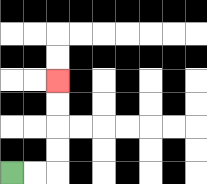{'start': '[0, 7]', 'end': '[2, 3]', 'path_directions': 'R,R,U,U,U,U', 'path_coordinates': '[[0, 7], [1, 7], [2, 7], [2, 6], [2, 5], [2, 4], [2, 3]]'}